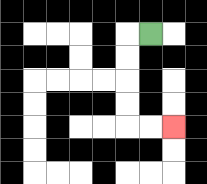{'start': '[6, 1]', 'end': '[7, 5]', 'path_directions': 'L,D,D,D,D,R,R', 'path_coordinates': '[[6, 1], [5, 1], [5, 2], [5, 3], [5, 4], [5, 5], [6, 5], [7, 5]]'}